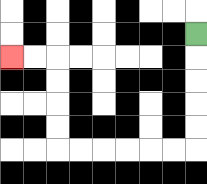{'start': '[8, 1]', 'end': '[0, 2]', 'path_directions': 'D,D,D,D,D,L,L,L,L,L,L,U,U,U,U,L,L', 'path_coordinates': '[[8, 1], [8, 2], [8, 3], [8, 4], [8, 5], [8, 6], [7, 6], [6, 6], [5, 6], [4, 6], [3, 6], [2, 6], [2, 5], [2, 4], [2, 3], [2, 2], [1, 2], [0, 2]]'}